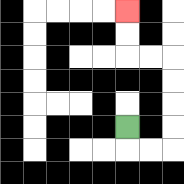{'start': '[5, 5]', 'end': '[5, 0]', 'path_directions': 'D,R,R,U,U,U,U,L,L,U,U', 'path_coordinates': '[[5, 5], [5, 6], [6, 6], [7, 6], [7, 5], [7, 4], [7, 3], [7, 2], [6, 2], [5, 2], [5, 1], [5, 0]]'}